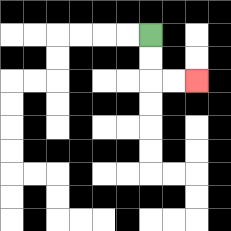{'start': '[6, 1]', 'end': '[8, 3]', 'path_directions': 'D,D,R,R', 'path_coordinates': '[[6, 1], [6, 2], [6, 3], [7, 3], [8, 3]]'}